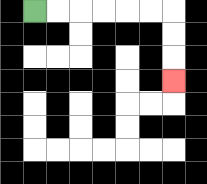{'start': '[1, 0]', 'end': '[7, 3]', 'path_directions': 'R,R,R,R,R,R,D,D,D', 'path_coordinates': '[[1, 0], [2, 0], [3, 0], [4, 0], [5, 0], [6, 0], [7, 0], [7, 1], [7, 2], [7, 3]]'}